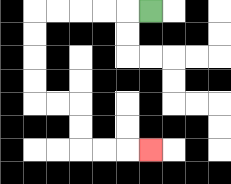{'start': '[6, 0]', 'end': '[6, 6]', 'path_directions': 'L,L,L,L,L,D,D,D,D,R,R,D,D,R,R,R', 'path_coordinates': '[[6, 0], [5, 0], [4, 0], [3, 0], [2, 0], [1, 0], [1, 1], [1, 2], [1, 3], [1, 4], [2, 4], [3, 4], [3, 5], [3, 6], [4, 6], [5, 6], [6, 6]]'}